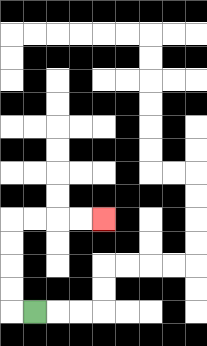{'start': '[1, 13]', 'end': '[4, 9]', 'path_directions': 'L,U,U,U,U,R,R,R,R', 'path_coordinates': '[[1, 13], [0, 13], [0, 12], [0, 11], [0, 10], [0, 9], [1, 9], [2, 9], [3, 9], [4, 9]]'}